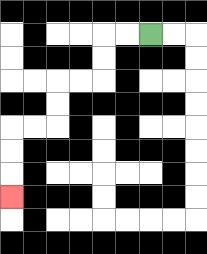{'start': '[6, 1]', 'end': '[0, 8]', 'path_directions': 'L,L,D,D,L,L,D,D,L,L,D,D,D', 'path_coordinates': '[[6, 1], [5, 1], [4, 1], [4, 2], [4, 3], [3, 3], [2, 3], [2, 4], [2, 5], [1, 5], [0, 5], [0, 6], [0, 7], [0, 8]]'}